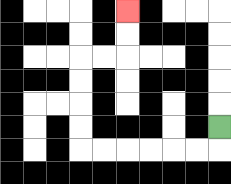{'start': '[9, 5]', 'end': '[5, 0]', 'path_directions': 'D,L,L,L,L,L,L,U,U,U,U,R,R,U,U', 'path_coordinates': '[[9, 5], [9, 6], [8, 6], [7, 6], [6, 6], [5, 6], [4, 6], [3, 6], [3, 5], [3, 4], [3, 3], [3, 2], [4, 2], [5, 2], [5, 1], [5, 0]]'}